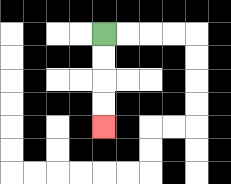{'start': '[4, 1]', 'end': '[4, 5]', 'path_directions': 'D,D,D,D', 'path_coordinates': '[[4, 1], [4, 2], [4, 3], [4, 4], [4, 5]]'}